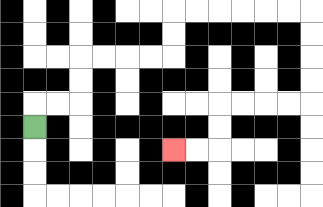{'start': '[1, 5]', 'end': '[7, 6]', 'path_directions': 'U,R,R,U,U,R,R,R,R,U,U,R,R,R,R,R,R,D,D,D,D,L,L,L,L,D,D,L,L', 'path_coordinates': '[[1, 5], [1, 4], [2, 4], [3, 4], [3, 3], [3, 2], [4, 2], [5, 2], [6, 2], [7, 2], [7, 1], [7, 0], [8, 0], [9, 0], [10, 0], [11, 0], [12, 0], [13, 0], [13, 1], [13, 2], [13, 3], [13, 4], [12, 4], [11, 4], [10, 4], [9, 4], [9, 5], [9, 6], [8, 6], [7, 6]]'}